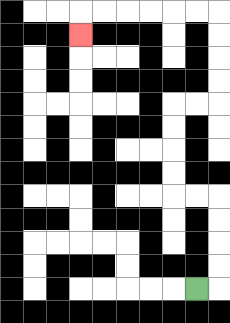{'start': '[8, 12]', 'end': '[3, 1]', 'path_directions': 'R,U,U,U,U,L,L,U,U,U,U,R,R,U,U,U,U,L,L,L,L,L,L,D', 'path_coordinates': '[[8, 12], [9, 12], [9, 11], [9, 10], [9, 9], [9, 8], [8, 8], [7, 8], [7, 7], [7, 6], [7, 5], [7, 4], [8, 4], [9, 4], [9, 3], [9, 2], [9, 1], [9, 0], [8, 0], [7, 0], [6, 0], [5, 0], [4, 0], [3, 0], [3, 1]]'}